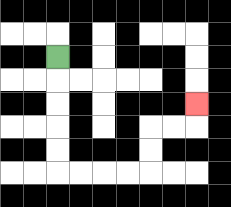{'start': '[2, 2]', 'end': '[8, 4]', 'path_directions': 'D,D,D,D,D,R,R,R,R,U,U,R,R,U', 'path_coordinates': '[[2, 2], [2, 3], [2, 4], [2, 5], [2, 6], [2, 7], [3, 7], [4, 7], [5, 7], [6, 7], [6, 6], [6, 5], [7, 5], [8, 5], [8, 4]]'}